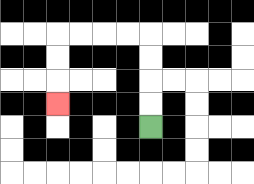{'start': '[6, 5]', 'end': '[2, 4]', 'path_directions': 'U,U,U,U,L,L,L,L,D,D,D', 'path_coordinates': '[[6, 5], [6, 4], [6, 3], [6, 2], [6, 1], [5, 1], [4, 1], [3, 1], [2, 1], [2, 2], [2, 3], [2, 4]]'}